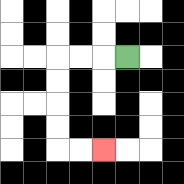{'start': '[5, 2]', 'end': '[4, 6]', 'path_directions': 'L,L,L,D,D,D,D,R,R', 'path_coordinates': '[[5, 2], [4, 2], [3, 2], [2, 2], [2, 3], [2, 4], [2, 5], [2, 6], [3, 6], [4, 6]]'}